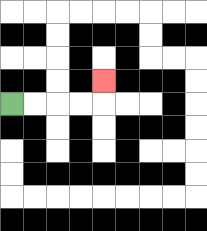{'start': '[0, 4]', 'end': '[4, 3]', 'path_directions': 'R,R,R,R,U', 'path_coordinates': '[[0, 4], [1, 4], [2, 4], [3, 4], [4, 4], [4, 3]]'}